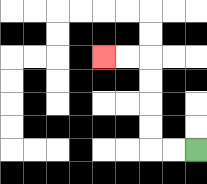{'start': '[8, 6]', 'end': '[4, 2]', 'path_directions': 'L,L,U,U,U,U,L,L', 'path_coordinates': '[[8, 6], [7, 6], [6, 6], [6, 5], [6, 4], [6, 3], [6, 2], [5, 2], [4, 2]]'}